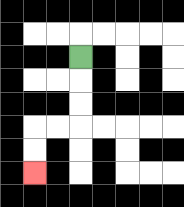{'start': '[3, 2]', 'end': '[1, 7]', 'path_directions': 'D,D,D,L,L,D,D', 'path_coordinates': '[[3, 2], [3, 3], [3, 4], [3, 5], [2, 5], [1, 5], [1, 6], [1, 7]]'}